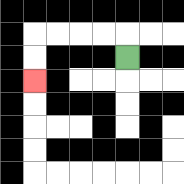{'start': '[5, 2]', 'end': '[1, 3]', 'path_directions': 'U,L,L,L,L,D,D', 'path_coordinates': '[[5, 2], [5, 1], [4, 1], [3, 1], [2, 1], [1, 1], [1, 2], [1, 3]]'}